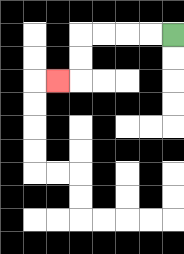{'start': '[7, 1]', 'end': '[2, 3]', 'path_directions': 'L,L,L,L,D,D,L', 'path_coordinates': '[[7, 1], [6, 1], [5, 1], [4, 1], [3, 1], [3, 2], [3, 3], [2, 3]]'}